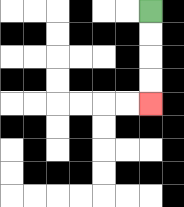{'start': '[6, 0]', 'end': '[6, 4]', 'path_directions': 'D,D,D,D', 'path_coordinates': '[[6, 0], [6, 1], [6, 2], [6, 3], [6, 4]]'}